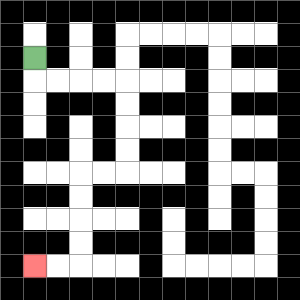{'start': '[1, 2]', 'end': '[1, 11]', 'path_directions': 'D,R,R,R,R,D,D,D,D,L,L,D,D,D,D,L,L', 'path_coordinates': '[[1, 2], [1, 3], [2, 3], [3, 3], [4, 3], [5, 3], [5, 4], [5, 5], [5, 6], [5, 7], [4, 7], [3, 7], [3, 8], [3, 9], [3, 10], [3, 11], [2, 11], [1, 11]]'}